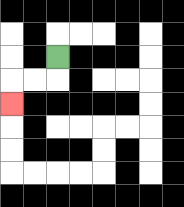{'start': '[2, 2]', 'end': '[0, 4]', 'path_directions': 'D,L,L,D', 'path_coordinates': '[[2, 2], [2, 3], [1, 3], [0, 3], [0, 4]]'}